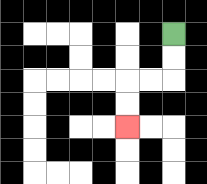{'start': '[7, 1]', 'end': '[5, 5]', 'path_directions': 'D,D,L,L,D,D', 'path_coordinates': '[[7, 1], [7, 2], [7, 3], [6, 3], [5, 3], [5, 4], [5, 5]]'}